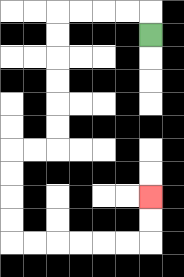{'start': '[6, 1]', 'end': '[6, 8]', 'path_directions': 'U,L,L,L,L,D,D,D,D,D,D,L,L,D,D,D,D,R,R,R,R,R,R,U,U', 'path_coordinates': '[[6, 1], [6, 0], [5, 0], [4, 0], [3, 0], [2, 0], [2, 1], [2, 2], [2, 3], [2, 4], [2, 5], [2, 6], [1, 6], [0, 6], [0, 7], [0, 8], [0, 9], [0, 10], [1, 10], [2, 10], [3, 10], [4, 10], [5, 10], [6, 10], [6, 9], [6, 8]]'}